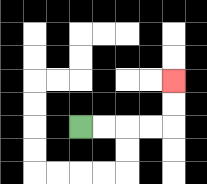{'start': '[3, 5]', 'end': '[7, 3]', 'path_directions': 'R,R,R,R,U,U', 'path_coordinates': '[[3, 5], [4, 5], [5, 5], [6, 5], [7, 5], [7, 4], [7, 3]]'}